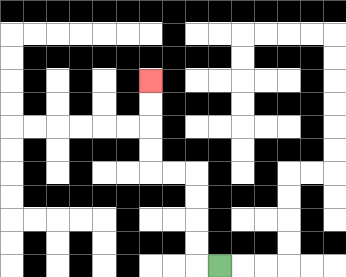{'start': '[9, 11]', 'end': '[6, 3]', 'path_directions': 'L,U,U,U,U,L,L,U,U,U,U', 'path_coordinates': '[[9, 11], [8, 11], [8, 10], [8, 9], [8, 8], [8, 7], [7, 7], [6, 7], [6, 6], [6, 5], [6, 4], [6, 3]]'}